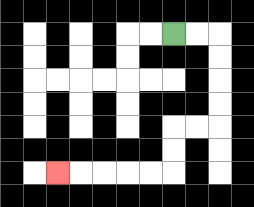{'start': '[7, 1]', 'end': '[2, 7]', 'path_directions': 'R,R,D,D,D,D,L,L,D,D,L,L,L,L,L', 'path_coordinates': '[[7, 1], [8, 1], [9, 1], [9, 2], [9, 3], [9, 4], [9, 5], [8, 5], [7, 5], [7, 6], [7, 7], [6, 7], [5, 7], [4, 7], [3, 7], [2, 7]]'}